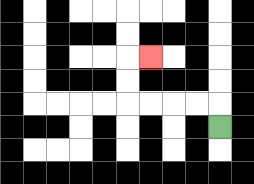{'start': '[9, 5]', 'end': '[6, 2]', 'path_directions': 'U,L,L,L,L,U,U,R', 'path_coordinates': '[[9, 5], [9, 4], [8, 4], [7, 4], [6, 4], [5, 4], [5, 3], [5, 2], [6, 2]]'}